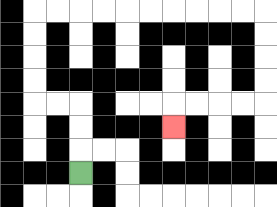{'start': '[3, 7]', 'end': '[7, 5]', 'path_directions': 'U,U,U,L,L,U,U,U,U,R,R,R,R,R,R,R,R,R,R,D,D,D,D,L,L,L,L,D', 'path_coordinates': '[[3, 7], [3, 6], [3, 5], [3, 4], [2, 4], [1, 4], [1, 3], [1, 2], [1, 1], [1, 0], [2, 0], [3, 0], [4, 0], [5, 0], [6, 0], [7, 0], [8, 0], [9, 0], [10, 0], [11, 0], [11, 1], [11, 2], [11, 3], [11, 4], [10, 4], [9, 4], [8, 4], [7, 4], [7, 5]]'}